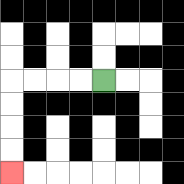{'start': '[4, 3]', 'end': '[0, 7]', 'path_directions': 'L,L,L,L,D,D,D,D', 'path_coordinates': '[[4, 3], [3, 3], [2, 3], [1, 3], [0, 3], [0, 4], [0, 5], [0, 6], [0, 7]]'}